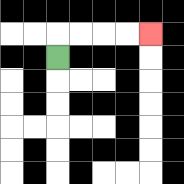{'start': '[2, 2]', 'end': '[6, 1]', 'path_directions': 'U,R,R,R,R', 'path_coordinates': '[[2, 2], [2, 1], [3, 1], [4, 1], [5, 1], [6, 1]]'}